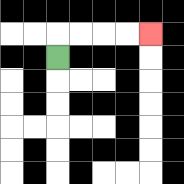{'start': '[2, 2]', 'end': '[6, 1]', 'path_directions': 'U,R,R,R,R', 'path_coordinates': '[[2, 2], [2, 1], [3, 1], [4, 1], [5, 1], [6, 1]]'}